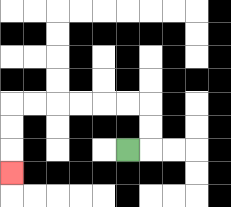{'start': '[5, 6]', 'end': '[0, 7]', 'path_directions': 'R,U,U,L,L,L,L,L,L,D,D,D', 'path_coordinates': '[[5, 6], [6, 6], [6, 5], [6, 4], [5, 4], [4, 4], [3, 4], [2, 4], [1, 4], [0, 4], [0, 5], [0, 6], [0, 7]]'}